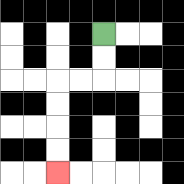{'start': '[4, 1]', 'end': '[2, 7]', 'path_directions': 'D,D,L,L,D,D,D,D', 'path_coordinates': '[[4, 1], [4, 2], [4, 3], [3, 3], [2, 3], [2, 4], [2, 5], [2, 6], [2, 7]]'}